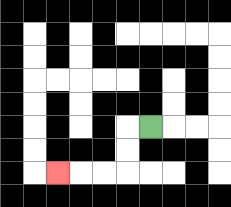{'start': '[6, 5]', 'end': '[2, 7]', 'path_directions': 'L,D,D,L,L,L', 'path_coordinates': '[[6, 5], [5, 5], [5, 6], [5, 7], [4, 7], [3, 7], [2, 7]]'}